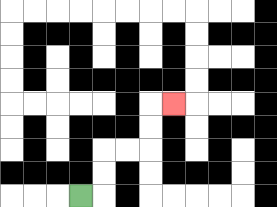{'start': '[3, 8]', 'end': '[7, 4]', 'path_directions': 'R,U,U,R,R,U,U,R', 'path_coordinates': '[[3, 8], [4, 8], [4, 7], [4, 6], [5, 6], [6, 6], [6, 5], [6, 4], [7, 4]]'}